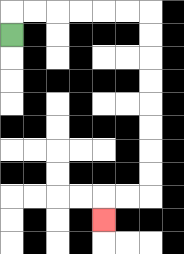{'start': '[0, 1]', 'end': '[4, 9]', 'path_directions': 'U,R,R,R,R,R,R,D,D,D,D,D,D,D,D,L,L,D', 'path_coordinates': '[[0, 1], [0, 0], [1, 0], [2, 0], [3, 0], [4, 0], [5, 0], [6, 0], [6, 1], [6, 2], [6, 3], [6, 4], [6, 5], [6, 6], [6, 7], [6, 8], [5, 8], [4, 8], [4, 9]]'}